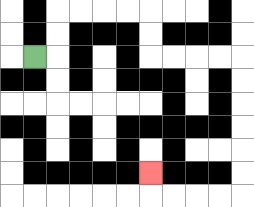{'start': '[1, 2]', 'end': '[6, 7]', 'path_directions': 'R,U,U,R,R,R,R,D,D,R,R,R,R,D,D,D,D,D,D,L,L,L,L,U', 'path_coordinates': '[[1, 2], [2, 2], [2, 1], [2, 0], [3, 0], [4, 0], [5, 0], [6, 0], [6, 1], [6, 2], [7, 2], [8, 2], [9, 2], [10, 2], [10, 3], [10, 4], [10, 5], [10, 6], [10, 7], [10, 8], [9, 8], [8, 8], [7, 8], [6, 8], [6, 7]]'}